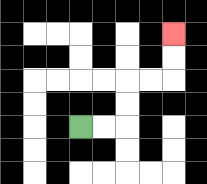{'start': '[3, 5]', 'end': '[7, 1]', 'path_directions': 'R,R,U,U,R,R,U,U', 'path_coordinates': '[[3, 5], [4, 5], [5, 5], [5, 4], [5, 3], [6, 3], [7, 3], [7, 2], [7, 1]]'}